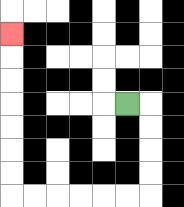{'start': '[5, 4]', 'end': '[0, 1]', 'path_directions': 'R,D,D,D,D,L,L,L,L,L,L,U,U,U,U,U,U,U', 'path_coordinates': '[[5, 4], [6, 4], [6, 5], [6, 6], [6, 7], [6, 8], [5, 8], [4, 8], [3, 8], [2, 8], [1, 8], [0, 8], [0, 7], [0, 6], [0, 5], [0, 4], [0, 3], [0, 2], [0, 1]]'}